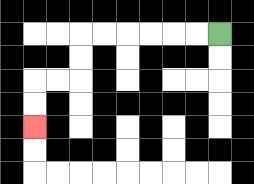{'start': '[9, 1]', 'end': '[1, 5]', 'path_directions': 'L,L,L,L,L,L,D,D,L,L,D,D', 'path_coordinates': '[[9, 1], [8, 1], [7, 1], [6, 1], [5, 1], [4, 1], [3, 1], [3, 2], [3, 3], [2, 3], [1, 3], [1, 4], [1, 5]]'}